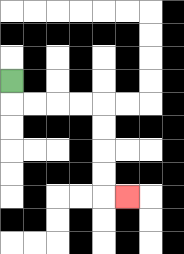{'start': '[0, 3]', 'end': '[5, 8]', 'path_directions': 'D,R,R,R,R,D,D,D,D,R', 'path_coordinates': '[[0, 3], [0, 4], [1, 4], [2, 4], [3, 4], [4, 4], [4, 5], [4, 6], [4, 7], [4, 8], [5, 8]]'}